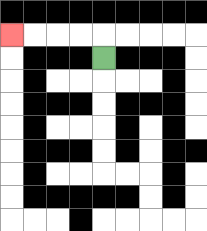{'start': '[4, 2]', 'end': '[0, 1]', 'path_directions': 'U,L,L,L,L', 'path_coordinates': '[[4, 2], [4, 1], [3, 1], [2, 1], [1, 1], [0, 1]]'}